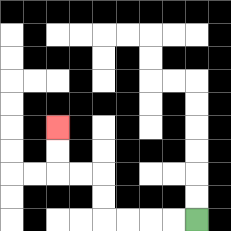{'start': '[8, 9]', 'end': '[2, 5]', 'path_directions': 'L,L,L,L,U,U,L,L,U,U', 'path_coordinates': '[[8, 9], [7, 9], [6, 9], [5, 9], [4, 9], [4, 8], [4, 7], [3, 7], [2, 7], [2, 6], [2, 5]]'}